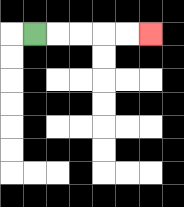{'start': '[1, 1]', 'end': '[6, 1]', 'path_directions': 'R,R,R,R,R', 'path_coordinates': '[[1, 1], [2, 1], [3, 1], [4, 1], [5, 1], [6, 1]]'}